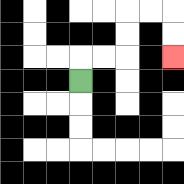{'start': '[3, 3]', 'end': '[7, 2]', 'path_directions': 'U,R,R,U,U,R,R,D,D', 'path_coordinates': '[[3, 3], [3, 2], [4, 2], [5, 2], [5, 1], [5, 0], [6, 0], [7, 0], [7, 1], [7, 2]]'}